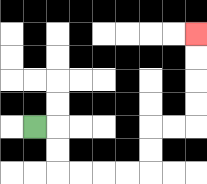{'start': '[1, 5]', 'end': '[8, 1]', 'path_directions': 'R,D,D,R,R,R,R,U,U,R,R,U,U,U,U', 'path_coordinates': '[[1, 5], [2, 5], [2, 6], [2, 7], [3, 7], [4, 7], [5, 7], [6, 7], [6, 6], [6, 5], [7, 5], [8, 5], [8, 4], [8, 3], [8, 2], [8, 1]]'}